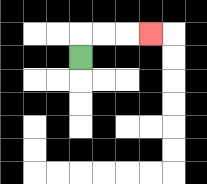{'start': '[3, 2]', 'end': '[6, 1]', 'path_directions': 'U,R,R,R', 'path_coordinates': '[[3, 2], [3, 1], [4, 1], [5, 1], [6, 1]]'}